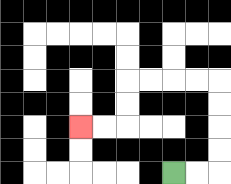{'start': '[7, 7]', 'end': '[3, 5]', 'path_directions': 'R,R,U,U,U,U,L,L,L,L,D,D,L,L', 'path_coordinates': '[[7, 7], [8, 7], [9, 7], [9, 6], [9, 5], [9, 4], [9, 3], [8, 3], [7, 3], [6, 3], [5, 3], [5, 4], [5, 5], [4, 5], [3, 5]]'}